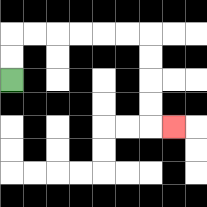{'start': '[0, 3]', 'end': '[7, 5]', 'path_directions': 'U,U,R,R,R,R,R,R,D,D,D,D,R', 'path_coordinates': '[[0, 3], [0, 2], [0, 1], [1, 1], [2, 1], [3, 1], [4, 1], [5, 1], [6, 1], [6, 2], [6, 3], [6, 4], [6, 5], [7, 5]]'}